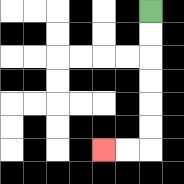{'start': '[6, 0]', 'end': '[4, 6]', 'path_directions': 'D,D,D,D,D,D,L,L', 'path_coordinates': '[[6, 0], [6, 1], [6, 2], [6, 3], [6, 4], [6, 5], [6, 6], [5, 6], [4, 6]]'}